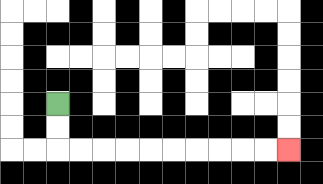{'start': '[2, 4]', 'end': '[12, 6]', 'path_directions': 'D,D,R,R,R,R,R,R,R,R,R,R', 'path_coordinates': '[[2, 4], [2, 5], [2, 6], [3, 6], [4, 6], [5, 6], [6, 6], [7, 6], [8, 6], [9, 6], [10, 6], [11, 6], [12, 6]]'}